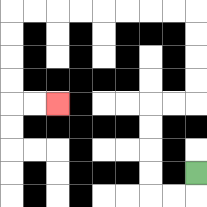{'start': '[8, 7]', 'end': '[2, 4]', 'path_directions': 'D,L,L,U,U,U,U,R,R,U,U,U,U,L,L,L,L,L,L,L,L,D,D,D,D,R,R', 'path_coordinates': '[[8, 7], [8, 8], [7, 8], [6, 8], [6, 7], [6, 6], [6, 5], [6, 4], [7, 4], [8, 4], [8, 3], [8, 2], [8, 1], [8, 0], [7, 0], [6, 0], [5, 0], [4, 0], [3, 0], [2, 0], [1, 0], [0, 0], [0, 1], [0, 2], [0, 3], [0, 4], [1, 4], [2, 4]]'}